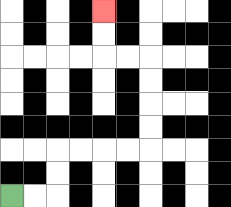{'start': '[0, 8]', 'end': '[4, 0]', 'path_directions': 'R,R,U,U,R,R,R,R,U,U,U,U,L,L,U,U', 'path_coordinates': '[[0, 8], [1, 8], [2, 8], [2, 7], [2, 6], [3, 6], [4, 6], [5, 6], [6, 6], [6, 5], [6, 4], [6, 3], [6, 2], [5, 2], [4, 2], [4, 1], [4, 0]]'}